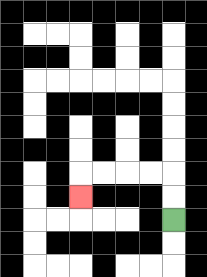{'start': '[7, 9]', 'end': '[3, 8]', 'path_directions': 'U,U,L,L,L,L,D', 'path_coordinates': '[[7, 9], [7, 8], [7, 7], [6, 7], [5, 7], [4, 7], [3, 7], [3, 8]]'}